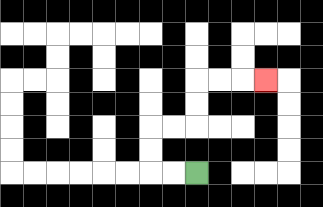{'start': '[8, 7]', 'end': '[11, 3]', 'path_directions': 'L,L,U,U,R,R,U,U,R,R,R', 'path_coordinates': '[[8, 7], [7, 7], [6, 7], [6, 6], [6, 5], [7, 5], [8, 5], [8, 4], [8, 3], [9, 3], [10, 3], [11, 3]]'}